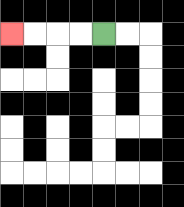{'start': '[4, 1]', 'end': '[0, 1]', 'path_directions': 'L,L,L,L', 'path_coordinates': '[[4, 1], [3, 1], [2, 1], [1, 1], [0, 1]]'}